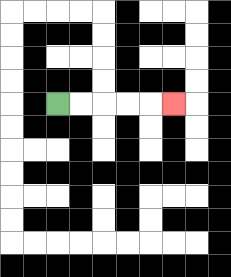{'start': '[2, 4]', 'end': '[7, 4]', 'path_directions': 'R,R,R,R,R', 'path_coordinates': '[[2, 4], [3, 4], [4, 4], [5, 4], [6, 4], [7, 4]]'}